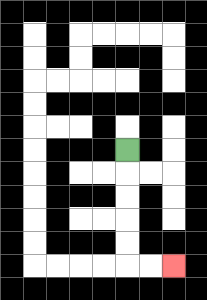{'start': '[5, 6]', 'end': '[7, 11]', 'path_directions': 'D,D,D,D,D,R,R', 'path_coordinates': '[[5, 6], [5, 7], [5, 8], [5, 9], [5, 10], [5, 11], [6, 11], [7, 11]]'}